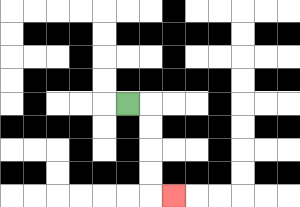{'start': '[5, 4]', 'end': '[7, 8]', 'path_directions': 'R,D,D,D,D,R', 'path_coordinates': '[[5, 4], [6, 4], [6, 5], [6, 6], [6, 7], [6, 8], [7, 8]]'}